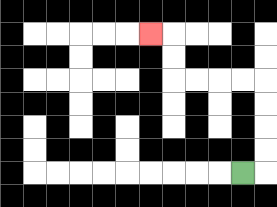{'start': '[10, 7]', 'end': '[6, 1]', 'path_directions': 'R,U,U,U,U,L,L,L,L,U,U,L', 'path_coordinates': '[[10, 7], [11, 7], [11, 6], [11, 5], [11, 4], [11, 3], [10, 3], [9, 3], [8, 3], [7, 3], [7, 2], [7, 1], [6, 1]]'}